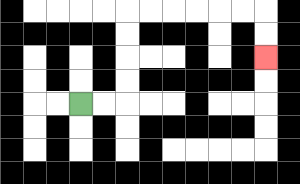{'start': '[3, 4]', 'end': '[11, 2]', 'path_directions': 'R,R,U,U,U,U,R,R,R,R,R,R,D,D', 'path_coordinates': '[[3, 4], [4, 4], [5, 4], [5, 3], [5, 2], [5, 1], [5, 0], [6, 0], [7, 0], [8, 0], [9, 0], [10, 0], [11, 0], [11, 1], [11, 2]]'}